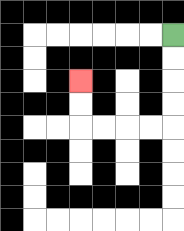{'start': '[7, 1]', 'end': '[3, 3]', 'path_directions': 'D,D,D,D,L,L,L,L,U,U', 'path_coordinates': '[[7, 1], [7, 2], [7, 3], [7, 4], [7, 5], [6, 5], [5, 5], [4, 5], [3, 5], [3, 4], [3, 3]]'}